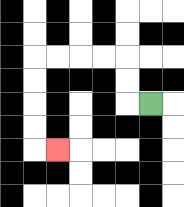{'start': '[6, 4]', 'end': '[2, 6]', 'path_directions': 'L,U,U,L,L,L,L,D,D,D,D,R', 'path_coordinates': '[[6, 4], [5, 4], [5, 3], [5, 2], [4, 2], [3, 2], [2, 2], [1, 2], [1, 3], [1, 4], [1, 5], [1, 6], [2, 6]]'}